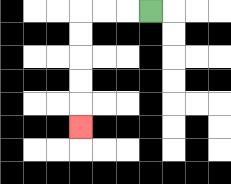{'start': '[6, 0]', 'end': '[3, 5]', 'path_directions': 'L,L,L,D,D,D,D,D', 'path_coordinates': '[[6, 0], [5, 0], [4, 0], [3, 0], [3, 1], [3, 2], [3, 3], [3, 4], [3, 5]]'}